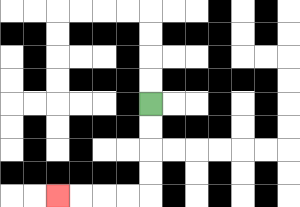{'start': '[6, 4]', 'end': '[2, 8]', 'path_directions': 'D,D,D,D,L,L,L,L', 'path_coordinates': '[[6, 4], [6, 5], [6, 6], [6, 7], [6, 8], [5, 8], [4, 8], [3, 8], [2, 8]]'}